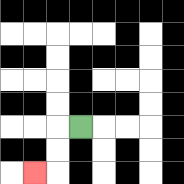{'start': '[3, 5]', 'end': '[1, 7]', 'path_directions': 'L,D,D,L', 'path_coordinates': '[[3, 5], [2, 5], [2, 6], [2, 7], [1, 7]]'}